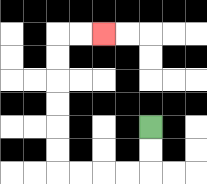{'start': '[6, 5]', 'end': '[4, 1]', 'path_directions': 'D,D,L,L,L,L,U,U,U,U,U,U,R,R', 'path_coordinates': '[[6, 5], [6, 6], [6, 7], [5, 7], [4, 7], [3, 7], [2, 7], [2, 6], [2, 5], [2, 4], [2, 3], [2, 2], [2, 1], [3, 1], [4, 1]]'}